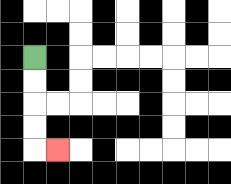{'start': '[1, 2]', 'end': '[2, 6]', 'path_directions': 'D,D,D,D,R', 'path_coordinates': '[[1, 2], [1, 3], [1, 4], [1, 5], [1, 6], [2, 6]]'}